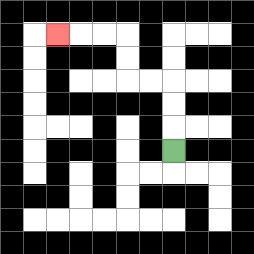{'start': '[7, 6]', 'end': '[2, 1]', 'path_directions': 'U,U,U,L,L,U,U,L,L,L', 'path_coordinates': '[[7, 6], [7, 5], [7, 4], [7, 3], [6, 3], [5, 3], [5, 2], [5, 1], [4, 1], [3, 1], [2, 1]]'}